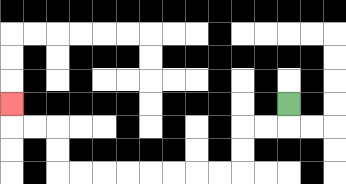{'start': '[12, 4]', 'end': '[0, 4]', 'path_directions': 'D,L,L,D,D,L,L,L,L,L,L,L,L,U,U,L,L,U', 'path_coordinates': '[[12, 4], [12, 5], [11, 5], [10, 5], [10, 6], [10, 7], [9, 7], [8, 7], [7, 7], [6, 7], [5, 7], [4, 7], [3, 7], [2, 7], [2, 6], [2, 5], [1, 5], [0, 5], [0, 4]]'}